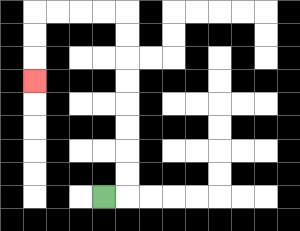{'start': '[4, 8]', 'end': '[1, 3]', 'path_directions': 'R,U,U,U,U,U,U,U,U,L,L,L,L,D,D,D', 'path_coordinates': '[[4, 8], [5, 8], [5, 7], [5, 6], [5, 5], [5, 4], [5, 3], [5, 2], [5, 1], [5, 0], [4, 0], [3, 0], [2, 0], [1, 0], [1, 1], [1, 2], [1, 3]]'}